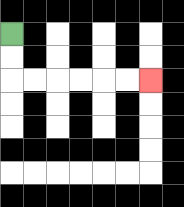{'start': '[0, 1]', 'end': '[6, 3]', 'path_directions': 'D,D,R,R,R,R,R,R', 'path_coordinates': '[[0, 1], [0, 2], [0, 3], [1, 3], [2, 3], [3, 3], [4, 3], [5, 3], [6, 3]]'}